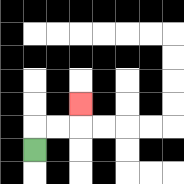{'start': '[1, 6]', 'end': '[3, 4]', 'path_directions': 'U,R,R,U', 'path_coordinates': '[[1, 6], [1, 5], [2, 5], [3, 5], [3, 4]]'}